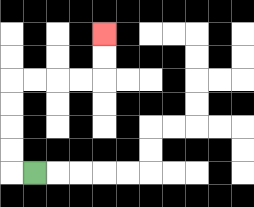{'start': '[1, 7]', 'end': '[4, 1]', 'path_directions': 'L,U,U,U,U,R,R,R,R,U,U', 'path_coordinates': '[[1, 7], [0, 7], [0, 6], [0, 5], [0, 4], [0, 3], [1, 3], [2, 3], [3, 3], [4, 3], [4, 2], [4, 1]]'}